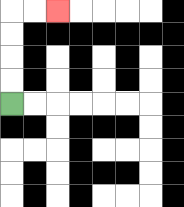{'start': '[0, 4]', 'end': '[2, 0]', 'path_directions': 'U,U,U,U,R,R', 'path_coordinates': '[[0, 4], [0, 3], [0, 2], [0, 1], [0, 0], [1, 0], [2, 0]]'}